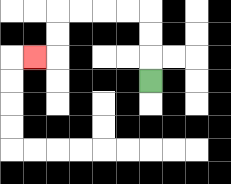{'start': '[6, 3]', 'end': '[1, 2]', 'path_directions': 'U,U,U,L,L,L,L,D,D,L', 'path_coordinates': '[[6, 3], [6, 2], [6, 1], [6, 0], [5, 0], [4, 0], [3, 0], [2, 0], [2, 1], [2, 2], [1, 2]]'}